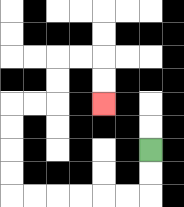{'start': '[6, 6]', 'end': '[4, 4]', 'path_directions': 'D,D,L,L,L,L,L,L,U,U,U,U,R,R,U,U,R,R,D,D', 'path_coordinates': '[[6, 6], [6, 7], [6, 8], [5, 8], [4, 8], [3, 8], [2, 8], [1, 8], [0, 8], [0, 7], [0, 6], [0, 5], [0, 4], [1, 4], [2, 4], [2, 3], [2, 2], [3, 2], [4, 2], [4, 3], [4, 4]]'}